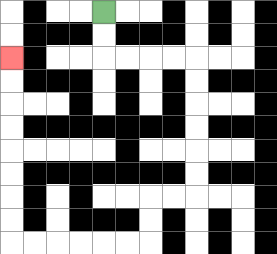{'start': '[4, 0]', 'end': '[0, 2]', 'path_directions': 'D,D,R,R,R,R,D,D,D,D,D,D,L,L,D,D,L,L,L,L,L,L,U,U,U,U,U,U,U,U', 'path_coordinates': '[[4, 0], [4, 1], [4, 2], [5, 2], [6, 2], [7, 2], [8, 2], [8, 3], [8, 4], [8, 5], [8, 6], [8, 7], [8, 8], [7, 8], [6, 8], [6, 9], [6, 10], [5, 10], [4, 10], [3, 10], [2, 10], [1, 10], [0, 10], [0, 9], [0, 8], [0, 7], [0, 6], [0, 5], [0, 4], [0, 3], [0, 2]]'}